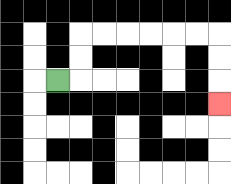{'start': '[2, 3]', 'end': '[9, 4]', 'path_directions': 'R,U,U,R,R,R,R,R,R,D,D,D', 'path_coordinates': '[[2, 3], [3, 3], [3, 2], [3, 1], [4, 1], [5, 1], [6, 1], [7, 1], [8, 1], [9, 1], [9, 2], [9, 3], [9, 4]]'}